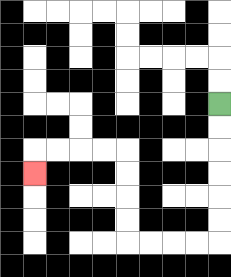{'start': '[9, 4]', 'end': '[1, 7]', 'path_directions': 'D,D,D,D,D,D,L,L,L,L,U,U,U,U,L,L,L,L,D', 'path_coordinates': '[[9, 4], [9, 5], [9, 6], [9, 7], [9, 8], [9, 9], [9, 10], [8, 10], [7, 10], [6, 10], [5, 10], [5, 9], [5, 8], [5, 7], [5, 6], [4, 6], [3, 6], [2, 6], [1, 6], [1, 7]]'}